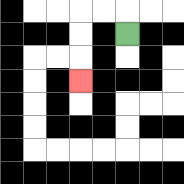{'start': '[5, 1]', 'end': '[3, 3]', 'path_directions': 'U,L,L,D,D,D', 'path_coordinates': '[[5, 1], [5, 0], [4, 0], [3, 0], [3, 1], [3, 2], [3, 3]]'}